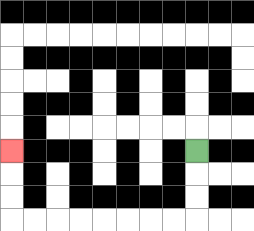{'start': '[8, 6]', 'end': '[0, 6]', 'path_directions': 'D,D,D,L,L,L,L,L,L,L,L,U,U,U', 'path_coordinates': '[[8, 6], [8, 7], [8, 8], [8, 9], [7, 9], [6, 9], [5, 9], [4, 9], [3, 9], [2, 9], [1, 9], [0, 9], [0, 8], [0, 7], [0, 6]]'}